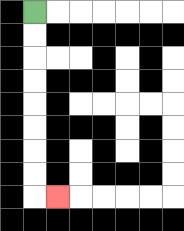{'start': '[1, 0]', 'end': '[2, 8]', 'path_directions': 'D,D,D,D,D,D,D,D,R', 'path_coordinates': '[[1, 0], [1, 1], [1, 2], [1, 3], [1, 4], [1, 5], [1, 6], [1, 7], [1, 8], [2, 8]]'}